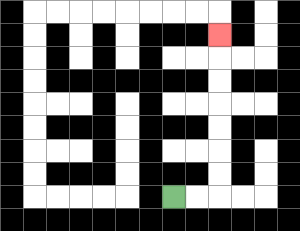{'start': '[7, 8]', 'end': '[9, 1]', 'path_directions': 'R,R,U,U,U,U,U,U,U', 'path_coordinates': '[[7, 8], [8, 8], [9, 8], [9, 7], [9, 6], [9, 5], [9, 4], [9, 3], [9, 2], [9, 1]]'}